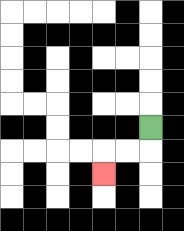{'start': '[6, 5]', 'end': '[4, 7]', 'path_directions': 'D,L,L,D', 'path_coordinates': '[[6, 5], [6, 6], [5, 6], [4, 6], [4, 7]]'}